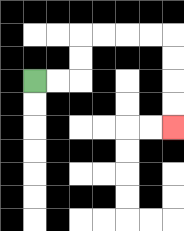{'start': '[1, 3]', 'end': '[7, 5]', 'path_directions': 'R,R,U,U,R,R,R,R,D,D,D,D', 'path_coordinates': '[[1, 3], [2, 3], [3, 3], [3, 2], [3, 1], [4, 1], [5, 1], [6, 1], [7, 1], [7, 2], [7, 3], [7, 4], [7, 5]]'}